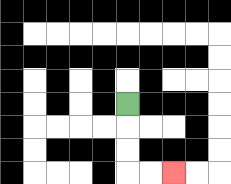{'start': '[5, 4]', 'end': '[7, 7]', 'path_directions': 'D,D,D,R,R', 'path_coordinates': '[[5, 4], [5, 5], [5, 6], [5, 7], [6, 7], [7, 7]]'}